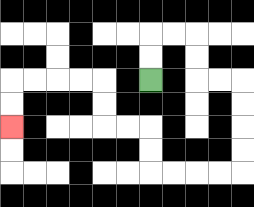{'start': '[6, 3]', 'end': '[0, 5]', 'path_directions': 'U,U,R,R,D,D,R,R,D,D,D,D,L,L,L,L,U,U,L,L,U,U,L,L,L,L,D,D', 'path_coordinates': '[[6, 3], [6, 2], [6, 1], [7, 1], [8, 1], [8, 2], [8, 3], [9, 3], [10, 3], [10, 4], [10, 5], [10, 6], [10, 7], [9, 7], [8, 7], [7, 7], [6, 7], [6, 6], [6, 5], [5, 5], [4, 5], [4, 4], [4, 3], [3, 3], [2, 3], [1, 3], [0, 3], [0, 4], [0, 5]]'}